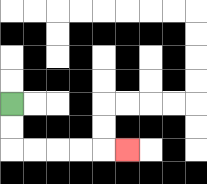{'start': '[0, 4]', 'end': '[5, 6]', 'path_directions': 'D,D,R,R,R,R,R', 'path_coordinates': '[[0, 4], [0, 5], [0, 6], [1, 6], [2, 6], [3, 6], [4, 6], [5, 6]]'}